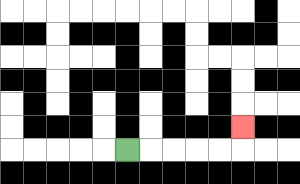{'start': '[5, 6]', 'end': '[10, 5]', 'path_directions': 'R,R,R,R,R,U', 'path_coordinates': '[[5, 6], [6, 6], [7, 6], [8, 6], [9, 6], [10, 6], [10, 5]]'}